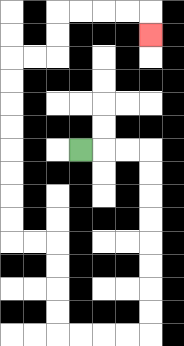{'start': '[3, 6]', 'end': '[6, 1]', 'path_directions': 'R,R,R,D,D,D,D,D,D,D,D,L,L,L,L,U,U,U,U,L,L,U,U,U,U,U,U,U,U,R,R,U,U,R,R,R,R,D', 'path_coordinates': '[[3, 6], [4, 6], [5, 6], [6, 6], [6, 7], [6, 8], [6, 9], [6, 10], [6, 11], [6, 12], [6, 13], [6, 14], [5, 14], [4, 14], [3, 14], [2, 14], [2, 13], [2, 12], [2, 11], [2, 10], [1, 10], [0, 10], [0, 9], [0, 8], [0, 7], [0, 6], [0, 5], [0, 4], [0, 3], [0, 2], [1, 2], [2, 2], [2, 1], [2, 0], [3, 0], [4, 0], [5, 0], [6, 0], [6, 1]]'}